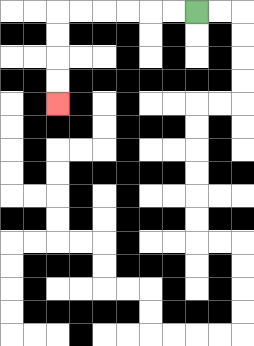{'start': '[8, 0]', 'end': '[2, 4]', 'path_directions': 'L,L,L,L,L,L,D,D,D,D', 'path_coordinates': '[[8, 0], [7, 0], [6, 0], [5, 0], [4, 0], [3, 0], [2, 0], [2, 1], [2, 2], [2, 3], [2, 4]]'}